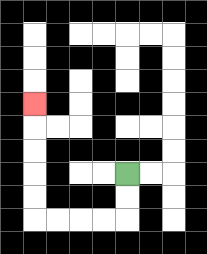{'start': '[5, 7]', 'end': '[1, 4]', 'path_directions': 'D,D,L,L,L,L,U,U,U,U,U', 'path_coordinates': '[[5, 7], [5, 8], [5, 9], [4, 9], [3, 9], [2, 9], [1, 9], [1, 8], [1, 7], [1, 6], [1, 5], [1, 4]]'}